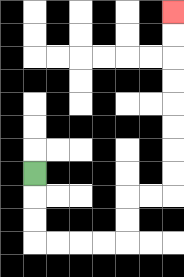{'start': '[1, 7]', 'end': '[7, 0]', 'path_directions': 'D,D,D,R,R,R,R,U,U,R,R,U,U,U,U,U,U,U,U', 'path_coordinates': '[[1, 7], [1, 8], [1, 9], [1, 10], [2, 10], [3, 10], [4, 10], [5, 10], [5, 9], [5, 8], [6, 8], [7, 8], [7, 7], [7, 6], [7, 5], [7, 4], [7, 3], [7, 2], [7, 1], [7, 0]]'}